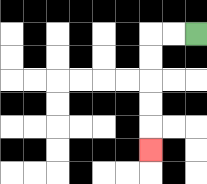{'start': '[8, 1]', 'end': '[6, 6]', 'path_directions': 'L,L,D,D,D,D,D', 'path_coordinates': '[[8, 1], [7, 1], [6, 1], [6, 2], [6, 3], [6, 4], [6, 5], [6, 6]]'}